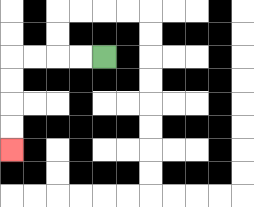{'start': '[4, 2]', 'end': '[0, 6]', 'path_directions': 'L,L,L,L,D,D,D,D', 'path_coordinates': '[[4, 2], [3, 2], [2, 2], [1, 2], [0, 2], [0, 3], [0, 4], [0, 5], [0, 6]]'}